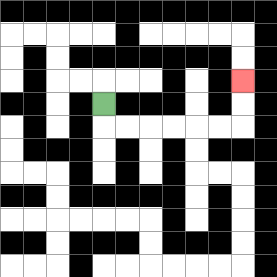{'start': '[4, 4]', 'end': '[10, 3]', 'path_directions': 'D,R,R,R,R,R,R,U,U', 'path_coordinates': '[[4, 4], [4, 5], [5, 5], [6, 5], [7, 5], [8, 5], [9, 5], [10, 5], [10, 4], [10, 3]]'}